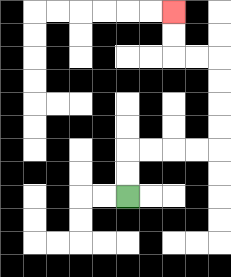{'start': '[5, 8]', 'end': '[7, 0]', 'path_directions': 'U,U,R,R,R,R,U,U,U,U,L,L,U,U', 'path_coordinates': '[[5, 8], [5, 7], [5, 6], [6, 6], [7, 6], [8, 6], [9, 6], [9, 5], [9, 4], [9, 3], [9, 2], [8, 2], [7, 2], [7, 1], [7, 0]]'}